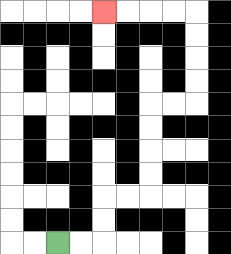{'start': '[2, 10]', 'end': '[4, 0]', 'path_directions': 'R,R,U,U,R,R,U,U,U,U,R,R,U,U,U,U,L,L,L,L', 'path_coordinates': '[[2, 10], [3, 10], [4, 10], [4, 9], [4, 8], [5, 8], [6, 8], [6, 7], [6, 6], [6, 5], [6, 4], [7, 4], [8, 4], [8, 3], [8, 2], [8, 1], [8, 0], [7, 0], [6, 0], [5, 0], [4, 0]]'}